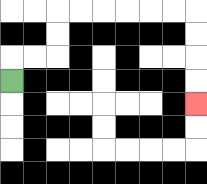{'start': '[0, 3]', 'end': '[8, 4]', 'path_directions': 'U,R,R,U,U,R,R,R,R,R,R,D,D,D,D', 'path_coordinates': '[[0, 3], [0, 2], [1, 2], [2, 2], [2, 1], [2, 0], [3, 0], [4, 0], [5, 0], [6, 0], [7, 0], [8, 0], [8, 1], [8, 2], [8, 3], [8, 4]]'}